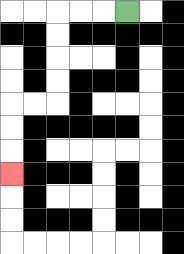{'start': '[5, 0]', 'end': '[0, 7]', 'path_directions': 'L,L,L,D,D,D,D,L,L,D,D,D', 'path_coordinates': '[[5, 0], [4, 0], [3, 0], [2, 0], [2, 1], [2, 2], [2, 3], [2, 4], [1, 4], [0, 4], [0, 5], [0, 6], [0, 7]]'}